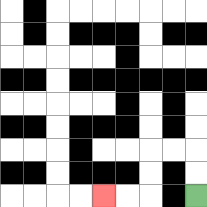{'start': '[8, 8]', 'end': '[4, 8]', 'path_directions': 'U,U,L,L,D,D,L,L', 'path_coordinates': '[[8, 8], [8, 7], [8, 6], [7, 6], [6, 6], [6, 7], [6, 8], [5, 8], [4, 8]]'}